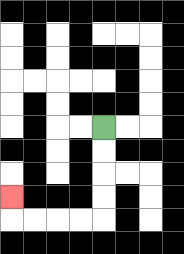{'start': '[4, 5]', 'end': '[0, 8]', 'path_directions': 'D,D,D,D,L,L,L,L,U', 'path_coordinates': '[[4, 5], [4, 6], [4, 7], [4, 8], [4, 9], [3, 9], [2, 9], [1, 9], [0, 9], [0, 8]]'}